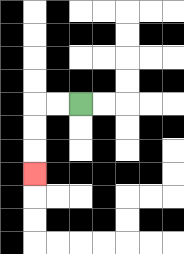{'start': '[3, 4]', 'end': '[1, 7]', 'path_directions': 'L,L,D,D,D', 'path_coordinates': '[[3, 4], [2, 4], [1, 4], [1, 5], [1, 6], [1, 7]]'}